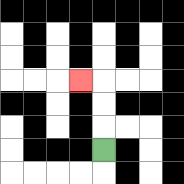{'start': '[4, 6]', 'end': '[3, 3]', 'path_directions': 'U,U,U,L', 'path_coordinates': '[[4, 6], [4, 5], [4, 4], [4, 3], [3, 3]]'}